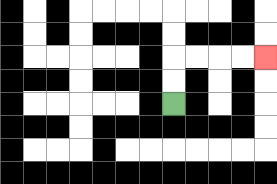{'start': '[7, 4]', 'end': '[11, 2]', 'path_directions': 'U,U,R,R,R,R', 'path_coordinates': '[[7, 4], [7, 3], [7, 2], [8, 2], [9, 2], [10, 2], [11, 2]]'}